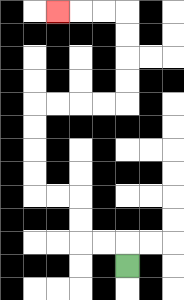{'start': '[5, 11]', 'end': '[2, 0]', 'path_directions': 'U,L,L,U,U,L,L,U,U,U,U,R,R,R,R,U,U,U,U,L,L,L', 'path_coordinates': '[[5, 11], [5, 10], [4, 10], [3, 10], [3, 9], [3, 8], [2, 8], [1, 8], [1, 7], [1, 6], [1, 5], [1, 4], [2, 4], [3, 4], [4, 4], [5, 4], [5, 3], [5, 2], [5, 1], [5, 0], [4, 0], [3, 0], [2, 0]]'}